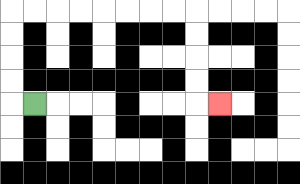{'start': '[1, 4]', 'end': '[9, 4]', 'path_directions': 'L,U,U,U,U,R,R,R,R,R,R,R,R,D,D,D,D,R', 'path_coordinates': '[[1, 4], [0, 4], [0, 3], [0, 2], [0, 1], [0, 0], [1, 0], [2, 0], [3, 0], [4, 0], [5, 0], [6, 0], [7, 0], [8, 0], [8, 1], [8, 2], [8, 3], [8, 4], [9, 4]]'}